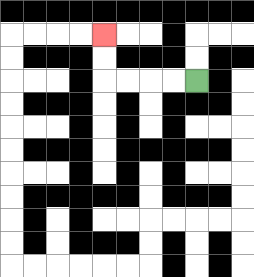{'start': '[8, 3]', 'end': '[4, 1]', 'path_directions': 'L,L,L,L,U,U', 'path_coordinates': '[[8, 3], [7, 3], [6, 3], [5, 3], [4, 3], [4, 2], [4, 1]]'}